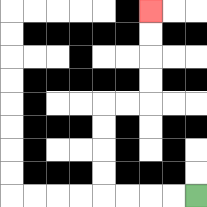{'start': '[8, 8]', 'end': '[6, 0]', 'path_directions': 'L,L,L,L,U,U,U,U,R,R,U,U,U,U', 'path_coordinates': '[[8, 8], [7, 8], [6, 8], [5, 8], [4, 8], [4, 7], [4, 6], [4, 5], [4, 4], [5, 4], [6, 4], [6, 3], [6, 2], [6, 1], [6, 0]]'}